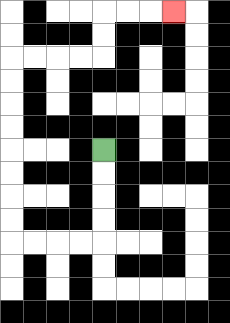{'start': '[4, 6]', 'end': '[7, 0]', 'path_directions': 'D,D,D,D,L,L,L,L,U,U,U,U,U,U,U,U,R,R,R,R,U,U,R,R,R', 'path_coordinates': '[[4, 6], [4, 7], [4, 8], [4, 9], [4, 10], [3, 10], [2, 10], [1, 10], [0, 10], [0, 9], [0, 8], [0, 7], [0, 6], [0, 5], [0, 4], [0, 3], [0, 2], [1, 2], [2, 2], [3, 2], [4, 2], [4, 1], [4, 0], [5, 0], [6, 0], [7, 0]]'}